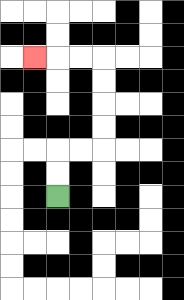{'start': '[2, 8]', 'end': '[1, 2]', 'path_directions': 'U,U,R,R,U,U,U,U,L,L,L', 'path_coordinates': '[[2, 8], [2, 7], [2, 6], [3, 6], [4, 6], [4, 5], [4, 4], [4, 3], [4, 2], [3, 2], [2, 2], [1, 2]]'}